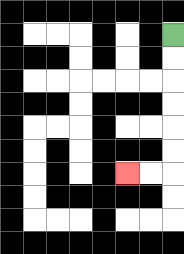{'start': '[7, 1]', 'end': '[5, 7]', 'path_directions': 'D,D,D,D,D,D,L,L', 'path_coordinates': '[[7, 1], [7, 2], [7, 3], [7, 4], [7, 5], [7, 6], [7, 7], [6, 7], [5, 7]]'}